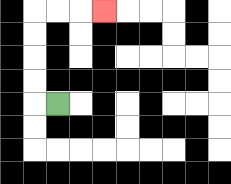{'start': '[2, 4]', 'end': '[4, 0]', 'path_directions': 'L,U,U,U,U,R,R,R', 'path_coordinates': '[[2, 4], [1, 4], [1, 3], [1, 2], [1, 1], [1, 0], [2, 0], [3, 0], [4, 0]]'}